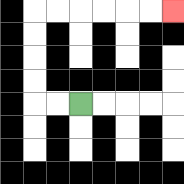{'start': '[3, 4]', 'end': '[7, 0]', 'path_directions': 'L,L,U,U,U,U,R,R,R,R,R,R', 'path_coordinates': '[[3, 4], [2, 4], [1, 4], [1, 3], [1, 2], [1, 1], [1, 0], [2, 0], [3, 0], [4, 0], [5, 0], [6, 0], [7, 0]]'}